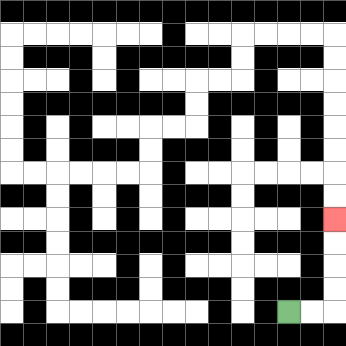{'start': '[12, 13]', 'end': '[14, 9]', 'path_directions': 'R,R,U,U,U,U', 'path_coordinates': '[[12, 13], [13, 13], [14, 13], [14, 12], [14, 11], [14, 10], [14, 9]]'}